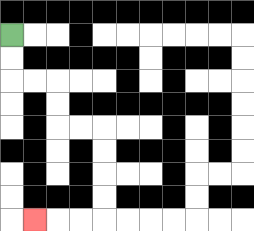{'start': '[0, 1]', 'end': '[1, 9]', 'path_directions': 'D,D,R,R,D,D,R,R,D,D,D,D,L,L,L', 'path_coordinates': '[[0, 1], [0, 2], [0, 3], [1, 3], [2, 3], [2, 4], [2, 5], [3, 5], [4, 5], [4, 6], [4, 7], [4, 8], [4, 9], [3, 9], [2, 9], [1, 9]]'}